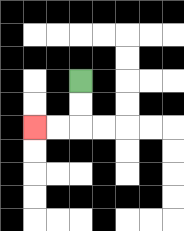{'start': '[3, 3]', 'end': '[1, 5]', 'path_directions': 'D,D,L,L', 'path_coordinates': '[[3, 3], [3, 4], [3, 5], [2, 5], [1, 5]]'}